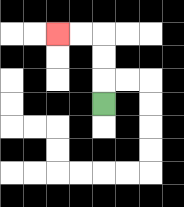{'start': '[4, 4]', 'end': '[2, 1]', 'path_directions': 'U,U,U,L,L', 'path_coordinates': '[[4, 4], [4, 3], [4, 2], [4, 1], [3, 1], [2, 1]]'}